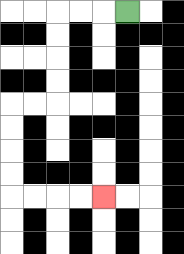{'start': '[5, 0]', 'end': '[4, 8]', 'path_directions': 'L,L,L,D,D,D,D,L,L,D,D,D,D,R,R,R,R', 'path_coordinates': '[[5, 0], [4, 0], [3, 0], [2, 0], [2, 1], [2, 2], [2, 3], [2, 4], [1, 4], [0, 4], [0, 5], [0, 6], [0, 7], [0, 8], [1, 8], [2, 8], [3, 8], [4, 8]]'}